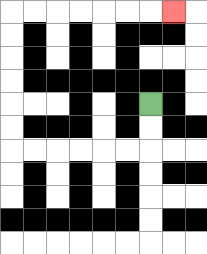{'start': '[6, 4]', 'end': '[7, 0]', 'path_directions': 'D,D,L,L,L,L,L,L,U,U,U,U,U,U,R,R,R,R,R,R,R', 'path_coordinates': '[[6, 4], [6, 5], [6, 6], [5, 6], [4, 6], [3, 6], [2, 6], [1, 6], [0, 6], [0, 5], [0, 4], [0, 3], [0, 2], [0, 1], [0, 0], [1, 0], [2, 0], [3, 0], [4, 0], [5, 0], [6, 0], [7, 0]]'}